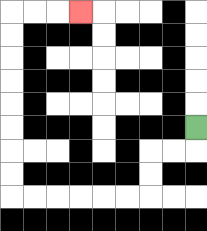{'start': '[8, 5]', 'end': '[3, 0]', 'path_directions': 'D,L,L,D,D,L,L,L,L,L,L,U,U,U,U,U,U,U,U,R,R,R', 'path_coordinates': '[[8, 5], [8, 6], [7, 6], [6, 6], [6, 7], [6, 8], [5, 8], [4, 8], [3, 8], [2, 8], [1, 8], [0, 8], [0, 7], [0, 6], [0, 5], [0, 4], [0, 3], [0, 2], [0, 1], [0, 0], [1, 0], [2, 0], [3, 0]]'}